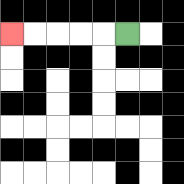{'start': '[5, 1]', 'end': '[0, 1]', 'path_directions': 'L,L,L,L,L', 'path_coordinates': '[[5, 1], [4, 1], [3, 1], [2, 1], [1, 1], [0, 1]]'}